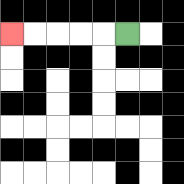{'start': '[5, 1]', 'end': '[0, 1]', 'path_directions': 'L,L,L,L,L', 'path_coordinates': '[[5, 1], [4, 1], [3, 1], [2, 1], [1, 1], [0, 1]]'}